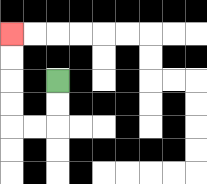{'start': '[2, 3]', 'end': '[0, 1]', 'path_directions': 'D,D,L,L,U,U,U,U', 'path_coordinates': '[[2, 3], [2, 4], [2, 5], [1, 5], [0, 5], [0, 4], [0, 3], [0, 2], [0, 1]]'}